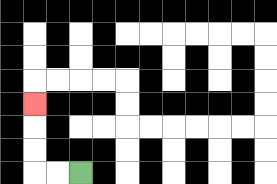{'start': '[3, 7]', 'end': '[1, 4]', 'path_directions': 'L,L,U,U,U', 'path_coordinates': '[[3, 7], [2, 7], [1, 7], [1, 6], [1, 5], [1, 4]]'}